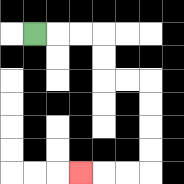{'start': '[1, 1]', 'end': '[3, 7]', 'path_directions': 'R,R,R,D,D,R,R,D,D,D,D,L,L,L', 'path_coordinates': '[[1, 1], [2, 1], [3, 1], [4, 1], [4, 2], [4, 3], [5, 3], [6, 3], [6, 4], [6, 5], [6, 6], [6, 7], [5, 7], [4, 7], [3, 7]]'}